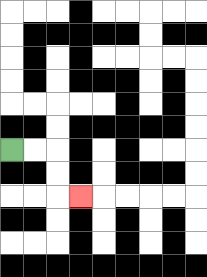{'start': '[0, 6]', 'end': '[3, 8]', 'path_directions': 'R,R,D,D,R', 'path_coordinates': '[[0, 6], [1, 6], [2, 6], [2, 7], [2, 8], [3, 8]]'}